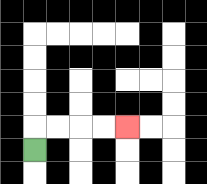{'start': '[1, 6]', 'end': '[5, 5]', 'path_directions': 'U,R,R,R,R', 'path_coordinates': '[[1, 6], [1, 5], [2, 5], [3, 5], [4, 5], [5, 5]]'}